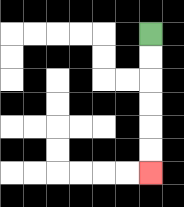{'start': '[6, 1]', 'end': '[6, 7]', 'path_directions': 'D,D,D,D,D,D', 'path_coordinates': '[[6, 1], [6, 2], [6, 3], [6, 4], [6, 5], [6, 6], [6, 7]]'}